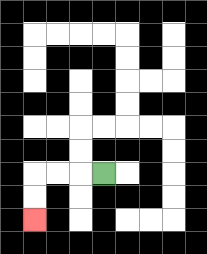{'start': '[4, 7]', 'end': '[1, 9]', 'path_directions': 'L,L,L,D,D', 'path_coordinates': '[[4, 7], [3, 7], [2, 7], [1, 7], [1, 8], [1, 9]]'}